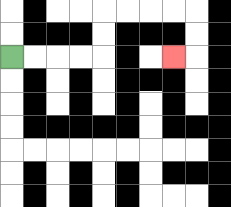{'start': '[0, 2]', 'end': '[7, 2]', 'path_directions': 'R,R,R,R,U,U,R,R,R,R,D,D,L', 'path_coordinates': '[[0, 2], [1, 2], [2, 2], [3, 2], [4, 2], [4, 1], [4, 0], [5, 0], [6, 0], [7, 0], [8, 0], [8, 1], [8, 2], [7, 2]]'}